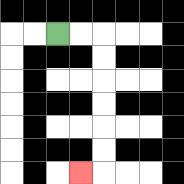{'start': '[2, 1]', 'end': '[3, 7]', 'path_directions': 'R,R,D,D,D,D,D,D,L', 'path_coordinates': '[[2, 1], [3, 1], [4, 1], [4, 2], [4, 3], [4, 4], [4, 5], [4, 6], [4, 7], [3, 7]]'}